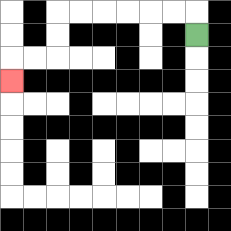{'start': '[8, 1]', 'end': '[0, 3]', 'path_directions': 'U,L,L,L,L,L,L,D,D,L,L,D', 'path_coordinates': '[[8, 1], [8, 0], [7, 0], [6, 0], [5, 0], [4, 0], [3, 0], [2, 0], [2, 1], [2, 2], [1, 2], [0, 2], [0, 3]]'}